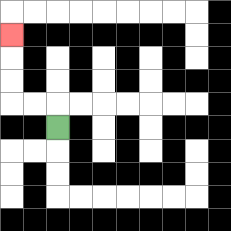{'start': '[2, 5]', 'end': '[0, 1]', 'path_directions': 'U,L,L,U,U,U', 'path_coordinates': '[[2, 5], [2, 4], [1, 4], [0, 4], [0, 3], [0, 2], [0, 1]]'}